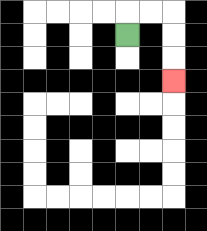{'start': '[5, 1]', 'end': '[7, 3]', 'path_directions': 'U,R,R,D,D,D', 'path_coordinates': '[[5, 1], [5, 0], [6, 0], [7, 0], [7, 1], [7, 2], [7, 3]]'}